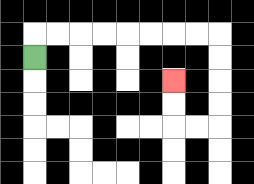{'start': '[1, 2]', 'end': '[7, 3]', 'path_directions': 'U,R,R,R,R,R,R,R,R,D,D,D,D,L,L,U,U', 'path_coordinates': '[[1, 2], [1, 1], [2, 1], [3, 1], [4, 1], [5, 1], [6, 1], [7, 1], [8, 1], [9, 1], [9, 2], [9, 3], [9, 4], [9, 5], [8, 5], [7, 5], [7, 4], [7, 3]]'}